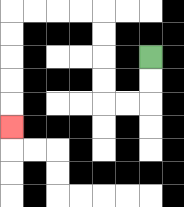{'start': '[6, 2]', 'end': '[0, 5]', 'path_directions': 'D,D,L,L,U,U,U,U,L,L,L,L,D,D,D,D,D', 'path_coordinates': '[[6, 2], [6, 3], [6, 4], [5, 4], [4, 4], [4, 3], [4, 2], [4, 1], [4, 0], [3, 0], [2, 0], [1, 0], [0, 0], [0, 1], [0, 2], [0, 3], [0, 4], [0, 5]]'}